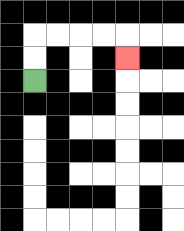{'start': '[1, 3]', 'end': '[5, 2]', 'path_directions': 'U,U,R,R,R,R,D', 'path_coordinates': '[[1, 3], [1, 2], [1, 1], [2, 1], [3, 1], [4, 1], [5, 1], [5, 2]]'}